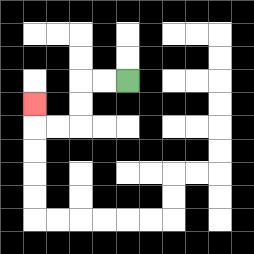{'start': '[5, 3]', 'end': '[1, 4]', 'path_directions': 'L,L,D,D,L,L,U', 'path_coordinates': '[[5, 3], [4, 3], [3, 3], [3, 4], [3, 5], [2, 5], [1, 5], [1, 4]]'}